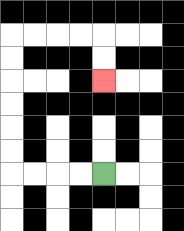{'start': '[4, 7]', 'end': '[4, 3]', 'path_directions': 'L,L,L,L,U,U,U,U,U,U,R,R,R,R,D,D', 'path_coordinates': '[[4, 7], [3, 7], [2, 7], [1, 7], [0, 7], [0, 6], [0, 5], [0, 4], [0, 3], [0, 2], [0, 1], [1, 1], [2, 1], [3, 1], [4, 1], [4, 2], [4, 3]]'}